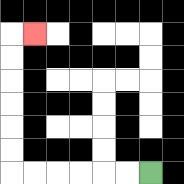{'start': '[6, 7]', 'end': '[1, 1]', 'path_directions': 'L,L,L,L,L,L,U,U,U,U,U,U,R', 'path_coordinates': '[[6, 7], [5, 7], [4, 7], [3, 7], [2, 7], [1, 7], [0, 7], [0, 6], [0, 5], [0, 4], [0, 3], [0, 2], [0, 1], [1, 1]]'}